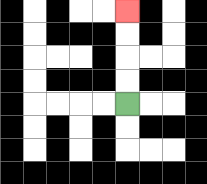{'start': '[5, 4]', 'end': '[5, 0]', 'path_directions': 'U,U,U,U', 'path_coordinates': '[[5, 4], [5, 3], [5, 2], [5, 1], [5, 0]]'}